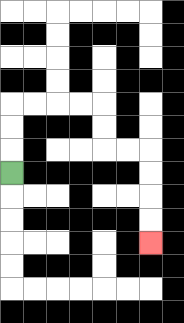{'start': '[0, 7]', 'end': '[6, 10]', 'path_directions': 'U,U,U,R,R,R,R,D,D,R,R,D,D,D,D', 'path_coordinates': '[[0, 7], [0, 6], [0, 5], [0, 4], [1, 4], [2, 4], [3, 4], [4, 4], [4, 5], [4, 6], [5, 6], [6, 6], [6, 7], [6, 8], [6, 9], [6, 10]]'}